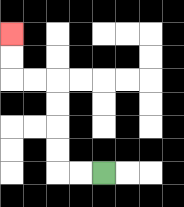{'start': '[4, 7]', 'end': '[0, 1]', 'path_directions': 'L,L,U,U,U,U,L,L,U,U', 'path_coordinates': '[[4, 7], [3, 7], [2, 7], [2, 6], [2, 5], [2, 4], [2, 3], [1, 3], [0, 3], [0, 2], [0, 1]]'}